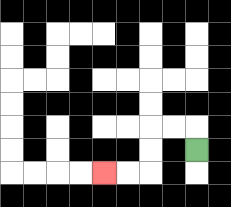{'start': '[8, 6]', 'end': '[4, 7]', 'path_directions': 'U,L,L,D,D,L,L', 'path_coordinates': '[[8, 6], [8, 5], [7, 5], [6, 5], [6, 6], [6, 7], [5, 7], [4, 7]]'}